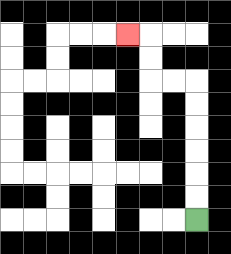{'start': '[8, 9]', 'end': '[5, 1]', 'path_directions': 'U,U,U,U,U,U,L,L,U,U,L', 'path_coordinates': '[[8, 9], [8, 8], [8, 7], [8, 6], [8, 5], [8, 4], [8, 3], [7, 3], [6, 3], [6, 2], [6, 1], [5, 1]]'}